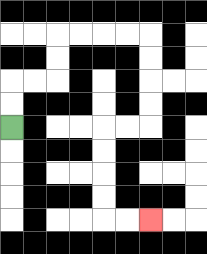{'start': '[0, 5]', 'end': '[6, 9]', 'path_directions': 'U,U,R,R,U,U,R,R,R,R,D,D,D,D,L,L,D,D,D,D,R,R', 'path_coordinates': '[[0, 5], [0, 4], [0, 3], [1, 3], [2, 3], [2, 2], [2, 1], [3, 1], [4, 1], [5, 1], [6, 1], [6, 2], [6, 3], [6, 4], [6, 5], [5, 5], [4, 5], [4, 6], [4, 7], [4, 8], [4, 9], [5, 9], [6, 9]]'}